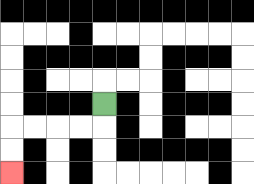{'start': '[4, 4]', 'end': '[0, 7]', 'path_directions': 'D,L,L,L,L,D,D', 'path_coordinates': '[[4, 4], [4, 5], [3, 5], [2, 5], [1, 5], [0, 5], [0, 6], [0, 7]]'}